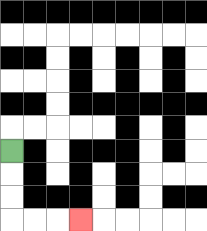{'start': '[0, 6]', 'end': '[3, 9]', 'path_directions': 'D,D,D,R,R,R', 'path_coordinates': '[[0, 6], [0, 7], [0, 8], [0, 9], [1, 9], [2, 9], [3, 9]]'}